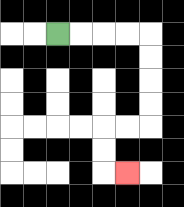{'start': '[2, 1]', 'end': '[5, 7]', 'path_directions': 'R,R,R,R,D,D,D,D,L,L,D,D,R', 'path_coordinates': '[[2, 1], [3, 1], [4, 1], [5, 1], [6, 1], [6, 2], [6, 3], [6, 4], [6, 5], [5, 5], [4, 5], [4, 6], [4, 7], [5, 7]]'}